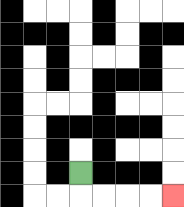{'start': '[3, 7]', 'end': '[7, 8]', 'path_directions': 'D,R,R,R,R', 'path_coordinates': '[[3, 7], [3, 8], [4, 8], [5, 8], [6, 8], [7, 8]]'}